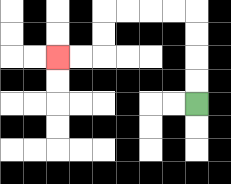{'start': '[8, 4]', 'end': '[2, 2]', 'path_directions': 'U,U,U,U,L,L,L,L,D,D,L,L', 'path_coordinates': '[[8, 4], [8, 3], [8, 2], [8, 1], [8, 0], [7, 0], [6, 0], [5, 0], [4, 0], [4, 1], [4, 2], [3, 2], [2, 2]]'}